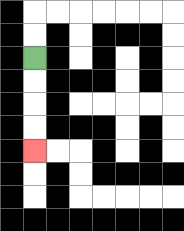{'start': '[1, 2]', 'end': '[1, 6]', 'path_directions': 'D,D,D,D', 'path_coordinates': '[[1, 2], [1, 3], [1, 4], [1, 5], [1, 6]]'}